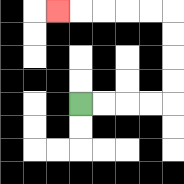{'start': '[3, 4]', 'end': '[2, 0]', 'path_directions': 'R,R,R,R,U,U,U,U,L,L,L,L,L', 'path_coordinates': '[[3, 4], [4, 4], [5, 4], [6, 4], [7, 4], [7, 3], [7, 2], [7, 1], [7, 0], [6, 0], [5, 0], [4, 0], [3, 0], [2, 0]]'}